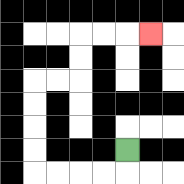{'start': '[5, 6]', 'end': '[6, 1]', 'path_directions': 'D,L,L,L,L,U,U,U,U,R,R,U,U,R,R,R', 'path_coordinates': '[[5, 6], [5, 7], [4, 7], [3, 7], [2, 7], [1, 7], [1, 6], [1, 5], [1, 4], [1, 3], [2, 3], [3, 3], [3, 2], [3, 1], [4, 1], [5, 1], [6, 1]]'}